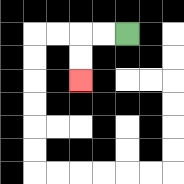{'start': '[5, 1]', 'end': '[3, 3]', 'path_directions': 'L,L,D,D', 'path_coordinates': '[[5, 1], [4, 1], [3, 1], [3, 2], [3, 3]]'}